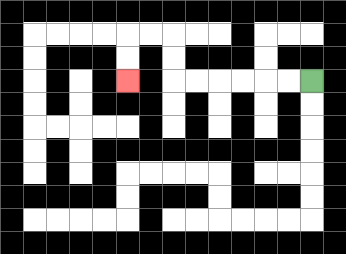{'start': '[13, 3]', 'end': '[5, 3]', 'path_directions': 'L,L,L,L,L,L,U,U,L,L,D,D', 'path_coordinates': '[[13, 3], [12, 3], [11, 3], [10, 3], [9, 3], [8, 3], [7, 3], [7, 2], [7, 1], [6, 1], [5, 1], [5, 2], [5, 3]]'}